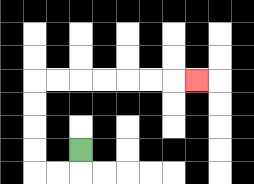{'start': '[3, 6]', 'end': '[8, 3]', 'path_directions': 'D,L,L,U,U,U,U,R,R,R,R,R,R,R', 'path_coordinates': '[[3, 6], [3, 7], [2, 7], [1, 7], [1, 6], [1, 5], [1, 4], [1, 3], [2, 3], [3, 3], [4, 3], [5, 3], [6, 3], [7, 3], [8, 3]]'}